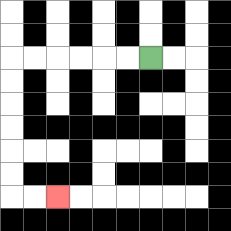{'start': '[6, 2]', 'end': '[2, 8]', 'path_directions': 'L,L,L,L,L,L,D,D,D,D,D,D,R,R', 'path_coordinates': '[[6, 2], [5, 2], [4, 2], [3, 2], [2, 2], [1, 2], [0, 2], [0, 3], [0, 4], [0, 5], [0, 6], [0, 7], [0, 8], [1, 8], [2, 8]]'}